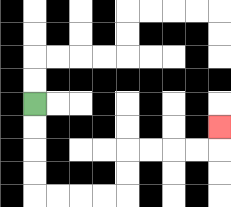{'start': '[1, 4]', 'end': '[9, 5]', 'path_directions': 'D,D,D,D,R,R,R,R,U,U,R,R,R,R,U', 'path_coordinates': '[[1, 4], [1, 5], [1, 6], [1, 7], [1, 8], [2, 8], [3, 8], [4, 8], [5, 8], [5, 7], [5, 6], [6, 6], [7, 6], [8, 6], [9, 6], [9, 5]]'}